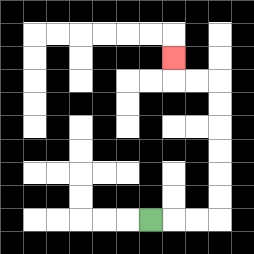{'start': '[6, 9]', 'end': '[7, 2]', 'path_directions': 'R,R,R,U,U,U,U,U,U,L,L,U', 'path_coordinates': '[[6, 9], [7, 9], [8, 9], [9, 9], [9, 8], [9, 7], [9, 6], [9, 5], [9, 4], [9, 3], [8, 3], [7, 3], [7, 2]]'}